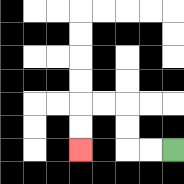{'start': '[7, 6]', 'end': '[3, 6]', 'path_directions': 'L,L,U,U,L,L,D,D', 'path_coordinates': '[[7, 6], [6, 6], [5, 6], [5, 5], [5, 4], [4, 4], [3, 4], [3, 5], [3, 6]]'}